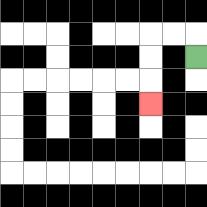{'start': '[8, 2]', 'end': '[6, 4]', 'path_directions': 'U,L,L,D,D,D', 'path_coordinates': '[[8, 2], [8, 1], [7, 1], [6, 1], [6, 2], [6, 3], [6, 4]]'}